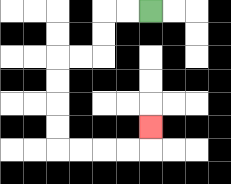{'start': '[6, 0]', 'end': '[6, 5]', 'path_directions': 'L,L,D,D,L,L,D,D,D,D,R,R,R,R,U', 'path_coordinates': '[[6, 0], [5, 0], [4, 0], [4, 1], [4, 2], [3, 2], [2, 2], [2, 3], [2, 4], [2, 5], [2, 6], [3, 6], [4, 6], [5, 6], [6, 6], [6, 5]]'}